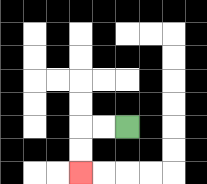{'start': '[5, 5]', 'end': '[3, 7]', 'path_directions': 'L,L,D,D', 'path_coordinates': '[[5, 5], [4, 5], [3, 5], [3, 6], [3, 7]]'}